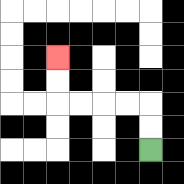{'start': '[6, 6]', 'end': '[2, 2]', 'path_directions': 'U,U,L,L,L,L,U,U', 'path_coordinates': '[[6, 6], [6, 5], [6, 4], [5, 4], [4, 4], [3, 4], [2, 4], [2, 3], [2, 2]]'}